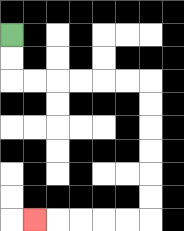{'start': '[0, 1]', 'end': '[1, 9]', 'path_directions': 'D,D,R,R,R,R,R,R,D,D,D,D,D,D,L,L,L,L,L', 'path_coordinates': '[[0, 1], [0, 2], [0, 3], [1, 3], [2, 3], [3, 3], [4, 3], [5, 3], [6, 3], [6, 4], [6, 5], [6, 6], [6, 7], [6, 8], [6, 9], [5, 9], [4, 9], [3, 9], [2, 9], [1, 9]]'}